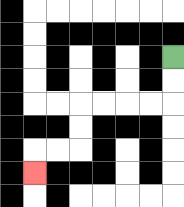{'start': '[7, 2]', 'end': '[1, 7]', 'path_directions': 'D,D,L,L,L,L,D,D,L,L,D', 'path_coordinates': '[[7, 2], [7, 3], [7, 4], [6, 4], [5, 4], [4, 4], [3, 4], [3, 5], [3, 6], [2, 6], [1, 6], [1, 7]]'}